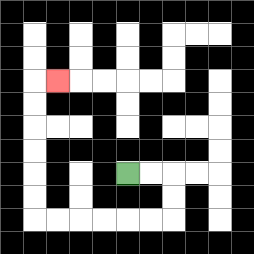{'start': '[5, 7]', 'end': '[2, 3]', 'path_directions': 'R,R,D,D,L,L,L,L,L,L,U,U,U,U,U,U,R', 'path_coordinates': '[[5, 7], [6, 7], [7, 7], [7, 8], [7, 9], [6, 9], [5, 9], [4, 9], [3, 9], [2, 9], [1, 9], [1, 8], [1, 7], [1, 6], [1, 5], [1, 4], [1, 3], [2, 3]]'}